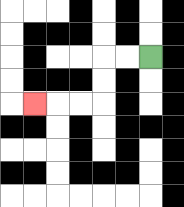{'start': '[6, 2]', 'end': '[1, 4]', 'path_directions': 'L,L,D,D,L,L,L', 'path_coordinates': '[[6, 2], [5, 2], [4, 2], [4, 3], [4, 4], [3, 4], [2, 4], [1, 4]]'}